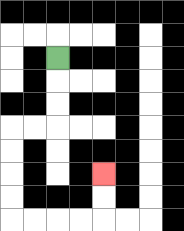{'start': '[2, 2]', 'end': '[4, 7]', 'path_directions': 'D,D,D,L,L,D,D,D,D,R,R,R,R,U,U', 'path_coordinates': '[[2, 2], [2, 3], [2, 4], [2, 5], [1, 5], [0, 5], [0, 6], [0, 7], [0, 8], [0, 9], [1, 9], [2, 9], [3, 9], [4, 9], [4, 8], [4, 7]]'}